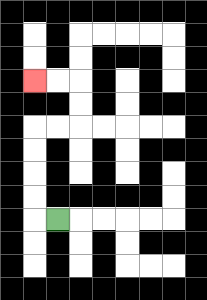{'start': '[2, 9]', 'end': '[1, 3]', 'path_directions': 'L,U,U,U,U,R,R,U,U,L,L', 'path_coordinates': '[[2, 9], [1, 9], [1, 8], [1, 7], [1, 6], [1, 5], [2, 5], [3, 5], [3, 4], [3, 3], [2, 3], [1, 3]]'}